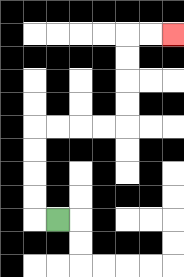{'start': '[2, 9]', 'end': '[7, 1]', 'path_directions': 'L,U,U,U,U,R,R,R,R,U,U,U,U,R,R', 'path_coordinates': '[[2, 9], [1, 9], [1, 8], [1, 7], [1, 6], [1, 5], [2, 5], [3, 5], [4, 5], [5, 5], [5, 4], [5, 3], [5, 2], [5, 1], [6, 1], [7, 1]]'}